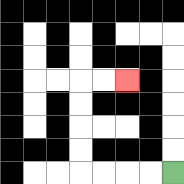{'start': '[7, 7]', 'end': '[5, 3]', 'path_directions': 'L,L,L,L,U,U,U,U,R,R', 'path_coordinates': '[[7, 7], [6, 7], [5, 7], [4, 7], [3, 7], [3, 6], [3, 5], [3, 4], [3, 3], [4, 3], [5, 3]]'}